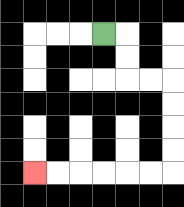{'start': '[4, 1]', 'end': '[1, 7]', 'path_directions': 'R,D,D,R,R,D,D,D,D,L,L,L,L,L,L', 'path_coordinates': '[[4, 1], [5, 1], [5, 2], [5, 3], [6, 3], [7, 3], [7, 4], [7, 5], [7, 6], [7, 7], [6, 7], [5, 7], [4, 7], [3, 7], [2, 7], [1, 7]]'}